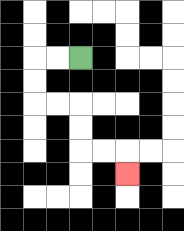{'start': '[3, 2]', 'end': '[5, 7]', 'path_directions': 'L,L,D,D,R,R,D,D,R,R,D', 'path_coordinates': '[[3, 2], [2, 2], [1, 2], [1, 3], [1, 4], [2, 4], [3, 4], [3, 5], [3, 6], [4, 6], [5, 6], [5, 7]]'}